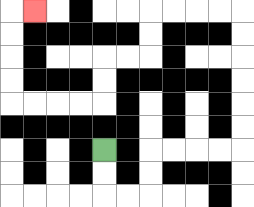{'start': '[4, 6]', 'end': '[1, 0]', 'path_directions': 'D,D,R,R,U,U,R,R,R,R,U,U,U,U,U,U,L,L,L,L,D,D,L,L,D,D,L,L,L,L,U,U,U,U,R', 'path_coordinates': '[[4, 6], [4, 7], [4, 8], [5, 8], [6, 8], [6, 7], [6, 6], [7, 6], [8, 6], [9, 6], [10, 6], [10, 5], [10, 4], [10, 3], [10, 2], [10, 1], [10, 0], [9, 0], [8, 0], [7, 0], [6, 0], [6, 1], [6, 2], [5, 2], [4, 2], [4, 3], [4, 4], [3, 4], [2, 4], [1, 4], [0, 4], [0, 3], [0, 2], [0, 1], [0, 0], [1, 0]]'}